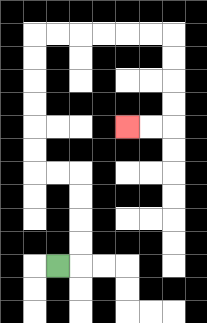{'start': '[2, 11]', 'end': '[5, 5]', 'path_directions': 'R,U,U,U,U,L,L,U,U,U,U,U,U,R,R,R,R,R,R,D,D,D,D,L,L', 'path_coordinates': '[[2, 11], [3, 11], [3, 10], [3, 9], [3, 8], [3, 7], [2, 7], [1, 7], [1, 6], [1, 5], [1, 4], [1, 3], [1, 2], [1, 1], [2, 1], [3, 1], [4, 1], [5, 1], [6, 1], [7, 1], [7, 2], [7, 3], [7, 4], [7, 5], [6, 5], [5, 5]]'}